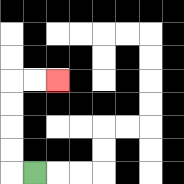{'start': '[1, 7]', 'end': '[2, 3]', 'path_directions': 'L,U,U,U,U,R,R', 'path_coordinates': '[[1, 7], [0, 7], [0, 6], [0, 5], [0, 4], [0, 3], [1, 3], [2, 3]]'}